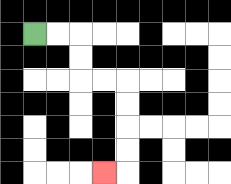{'start': '[1, 1]', 'end': '[4, 7]', 'path_directions': 'R,R,D,D,R,R,D,D,D,D,L', 'path_coordinates': '[[1, 1], [2, 1], [3, 1], [3, 2], [3, 3], [4, 3], [5, 3], [5, 4], [5, 5], [5, 6], [5, 7], [4, 7]]'}